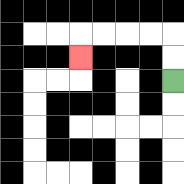{'start': '[7, 3]', 'end': '[3, 2]', 'path_directions': 'U,U,L,L,L,L,D', 'path_coordinates': '[[7, 3], [7, 2], [7, 1], [6, 1], [5, 1], [4, 1], [3, 1], [3, 2]]'}